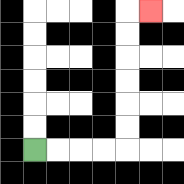{'start': '[1, 6]', 'end': '[6, 0]', 'path_directions': 'R,R,R,R,U,U,U,U,U,U,R', 'path_coordinates': '[[1, 6], [2, 6], [3, 6], [4, 6], [5, 6], [5, 5], [5, 4], [5, 3], [5, 2], [5, 1], [5, 0], [6, 0]]'}